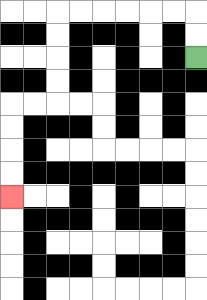{'start': '[8, 2]', 'end': '[0, 8]', 'path_directions': 'U,U,L,L,L,L,L,L,D,D,D,D,L,L,D,D,D,D', 'path_coordinates': '[[8, 2], [8, 1], [8, 0], [7, 0], [6, 0], [5, 0], [4, 0], [3, 0], [2, 0], [2, 1], [2, 2], [2, 3], [2, 4], [1, 4], [0, 4], [0, 5], [0, 6], [0, 7], [0, 8]]'}